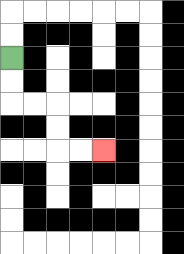{'start': '[0, 2]', 'end': '[4, 6]', 'path_directions': 'D,D,R,R,D,D,R,R', 'path_coordinates': '[[0, 2], [0, 3], [0, 4], [1, 4], [2, 4], [2, 5], [2, 6], [3, 6], [4, 6]]'}